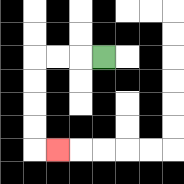{'start': '[4, 2]', 'end': '[2, 6]', 'path_directions': 'L,L,L,D,D,D,D,R', 'path_coordinates': '[[4, 2], [3, 2], [2, 2], [1, 2], [1, 3], [1, 4], [1, 5], [1, 6], [2, 6]]'}